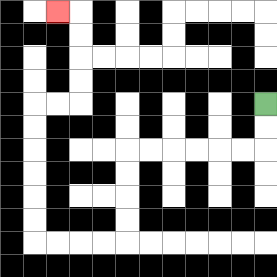{'start': '[11, 4]', 'end': '[2, 0]', 'path_directions': 'D,D,L,L,L,L,L,L,D,D,D,D,L,L,L,L,U,U,U,U,U,U,R,R,U,U,U,U,L', 'path_coordinates': '[[11, 4], [11, 5], [11, 6], [10, 6], [9, 6], [8, 6], [7, 6], [6, 6], [5, 6], [5, 7], [5, 8], [5, 9], [5, 10], [4, 10], [3, 10], [2, 10], [1, 10], [1, 9], [1, 8], [1, 7], [1, 6], [1, 5], [1, 4], [2, 4], [3, 4], [3, 3], [3, 2], [3, 1], [3, 0], [2, 0]]'}